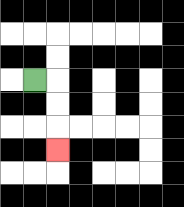{'start': '[1, 3]', 'end': '[2, 6]', 'path_directions': 'R,D,D,D', 'path_coordinates': '[[1, 3], [2, 3], [2, 4], [2, 5], [2, 6]]'}